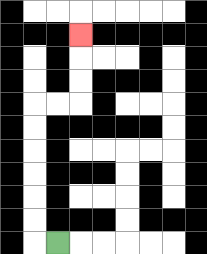{'start': '[2, 10]', 'end': '[3, 1]', 'path_directions': 'L,U,U,U,U,U,U,R,R,U,U,U', 'path_coordinates': '[[2, 10], [1, 10], [1, 9], [1, 8], [1, 7], [1, 6], [1, 5], [1, 4], [2, 4], [3, 4], [3, 3], [3, 2], [3, 1]]'}